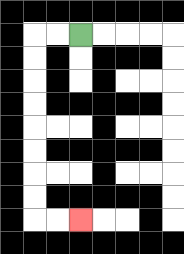{'start': '[3, 1]', 'end': '[3, 9]', 'path_directions': 'L,L,D,D,D,D,D,D,D,D,R,R', 'path_coordinates': '[[3, 1], [2, 1], [1, 1], [1, 2], [1, 3], [1, 4], [1, 5], [1, 6], [1, 7], [1, 8], [1, 9], [2, 9], [3, 9]]'}